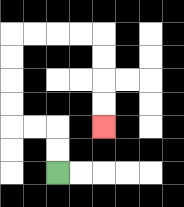{'start': '[2, 7]', 'end': '[4, 5]', 'path_directions': 'U,U,L,L,U,U,U,U,R,R,R,R,D,D,D,D', 'path_coordinates': '[[2, 7], [2, 6], [2, 5], [1, 5], [0, 5], [0, 4], [0, 3], [0, 2], [0, 1], [1, 1], [2, 1], [3, 1], [4, 1], [4, 2], [4, 3], [4, 4], [4, 5]]'}